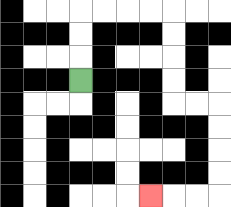{'start': '[3, 3]', 'end': '[6, 8]', 'path_directions': 'U,U,U,R,R,R,R,D,D,D,D,R,R,D,D,D,D,L,L,L', 'path_coordinates': '[[3, 3], [3, 2], [3, 1], [3, 0], [4, 0], [5, 0], [6, 0], [7, 0], [7, 1], [7, 2], [7, 3], [7, 4], [8, 4], [9, 4], [9, 5], [9, 6], [9, 7], [9, 8], [8, 8], [7, 8], [6, 8]]'}